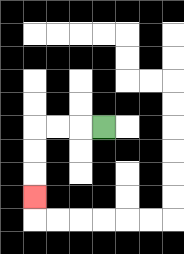{'start': '[4, 5]', 'end': '[1, 8]', 'path_directions': 'L,L,L,D,D,D', 'path_coordinates': '[[4, 5], [3, 5], [2, 5], [1, 5], [1, 6], [1, 7], [1, 8]]'}